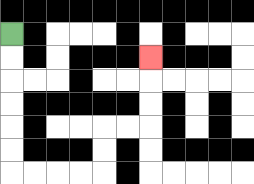{'start': '[0, 1]', 'end': '[6, 2]', 'path_directions': 'D,D,D,D,D,D,R,R,R,R,U,U,R,R,U,U,U', 'path_coordinates': '[[0, 1], [0, 2], [0, 3], [0, 4], [0, 5], [0, 6], [0, 7], [1, 7], [2, 7], [3, 7], [4, 7], [4, 6], [4, 5], [5, 5], [6, 5], [6, 4], [6, 3], [6, 2]]'}